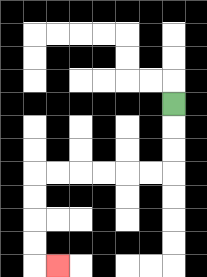{'start': '[7, 4]', 'end': '[2, 11]', 'path_directions': 'D,D,D,L,L,L,L,L,L,D,D,D,D,R', 'path_coordinates': '[[7, 4], [7, 5], [7, 6], [7, 7], [6, 7], [5, 7], [4, 7], [3, 7], [2, 7], [1, 7], [1, 8], [1, 9], [1, 10], [1, 11], [2, 11]]'}